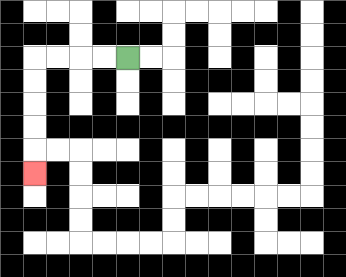{'start': '[5, 2]', 'end': '[1, 7]', 'path_directions': 'L,L,L,L,D,D,D,D,D', 'path_coordinates': '[[5, 2], [4, 2], [3, 2], [2, 2], [1, 2], [1, 3], [1, 4], [1, 5], [1, 6], [1, 7]]'}